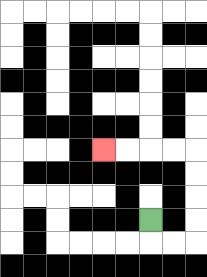{'start': '[6, 9]', 'end': '[4, 6]', 'path_directions': 'D,R,R,U,U,U,U,L,L,L,L', 'path_coordinates': '[[6, 9], [6, 10], [7, 10], [8, 10], [8, 9], [8, 8], [8, 7], [8, 6], [7, 6], [6, 6], [5, 6], [4, 6]]'}